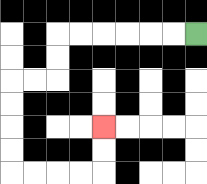{'start': '[8, 1]', 'end': '[4, 5]', 'path_directions': 'L,L,L,L,L,L,D,D,L,L,D,D,D,D,R,R,R,R,U,U', 'path_coordinates': '[[8, 1], [7, 1], [6, 1], [5, 1], [4, 1], [3, 1], [2, 1], [2, 2], [2, 3], [1, 3], [0, 3], [0, 4], [0, 5], [0, 6], [0, 7], [1, 7], [2, 7], [3, 7], [4, 7], [4, 6], [4, 5]]'}